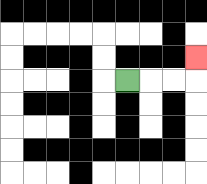{'start': '[5, 3]', 'end': '[8, 2]', 'path_directions': 'R,R,R,U', 'path_coordinates': '[[5, 3], [6, 3], [7, 3], [8, 3], [8, 2]]'}